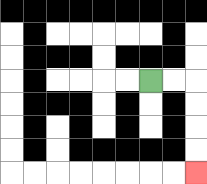{'start': '[6, 3]', 'end': '[8, 7]', 'path_directions': 'R,R,D,D,D,D', 'path_coordinates': '[[6, 3], [7, 3], [8, 3], [8, 4], [8, 5], [8, 6], [8, 7]]'}